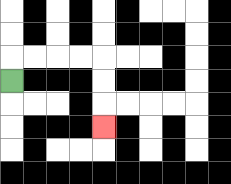{'start': '[0, 3]', 'end': '[4, 5]', 'path_directions': 'U,R,R,R,R,D,D,D', 'path_coordinates': '[[0, 3], [0, 2], [1, 2], [2, 2], [3, 2], [4, 2], [4, 3], [4, 4], [4, 5]]'}